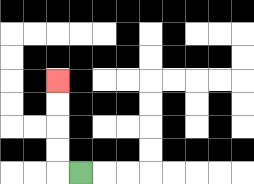{'start': '[3, 7]', 'end': '[2, 3]', 'path_directions': 'L,U,U,U,U', 'path_coordinates': '[[3, 7], [2, 7], [2, 6], [2, 5], [2, 4], [2, 3]]'}